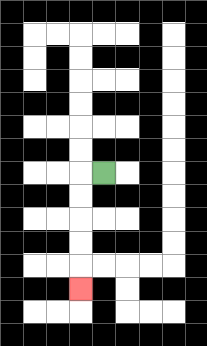{'start': '[4, 7]', 'end': '[3, 12]', 'path_directions': 'L,D,D,D,D,D', 'path_coordinates': '[[4, 7], [3, 7], [3, 8], [3, 9], [3, 10], [3, 11], [3, 12]]'}